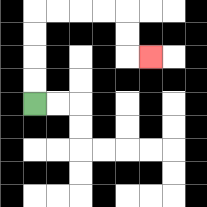{'start': '[1, 4]', 'end': '[6, 2]', 'path_directions': 'U,U,U,U,R,R,R,R,D,D,R', 'path_coordinates': '[[1, 4], [1, 3], [1, 2], [1, 1], [1, 0], [2, 0], [3, 0], [4, 0], [5, 0], [5, 1], [5, 2], [6, 2]]'}